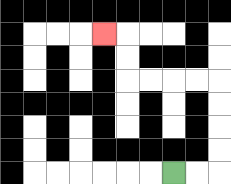{'start': '[7, 7]', 'end': '[4, 1]', 'path_directions': 'R,R,U,U,U,U,L,L,L,L,U,U,L', 'path_coordinates': '[[7, 7], [8, 7], [9, 7], [9, 6], [9, 5], [9, 4], [9, 3], [8, 3], [7, 3], [6, 3], [5, 3], [5, 2], [5, 1], [4, 1]]'}